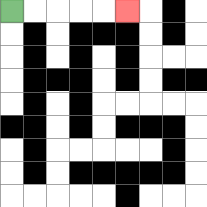{'start': '[0, 0]', 'end': '[5, 0]', 'path_directions': 'R,R,R,R,R', 'path_coordinates': '[[0, 0], [1, 0], [2, 0], [3, 0], [4, 0], [5, 0]]'}